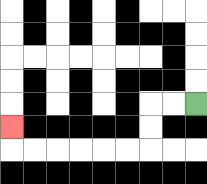{'start': '[8, 4]', 'end': '[0, 5]', 'path_directions': 'L,L,D,D,L,L,L,L,L,L,U', 'path_coordinates': '[[8, 4], [7, 4], [6, 4], [6, 5], [6, 6], [5, 6], [4, 6], [3, 6], [2, 6], [1, 6], [0, 6], [0, 5]]'}